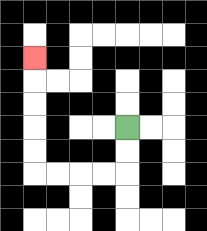{'start': '[5, 5]', 'end': '[1, 2]', 'path_directions': 'D,D,L,L,L,L,U,U,U,U,U', 'path_coordinates': '[[5, 5], [5, 6], [5, 7], [4, 7], [3, 7], [2, 7], [1, 7], [1, 6], [1, 5], [1, 4], [1, 3], [1, 2]]'}